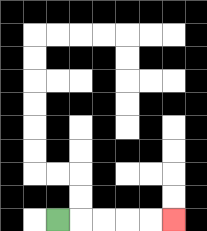{'start': '[2, 9]', 'end': '[7, 9]', 'path_directions': 'R,R,R,R,R', 'path_coordinates': '[[2, 9], [3, 9], [4, 9], [5, 9], [6, 9], [7, 9]]'}